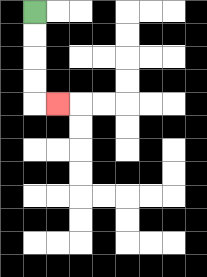{'start': '[1, 0]', 'end': '[2, 4]', 'path_directions': 'D,D,D,D,R', 'path_coordinates': '[[1, 0], [1, 1], [1, 2], [1, 3], [1, 4], [2, 4]]'}